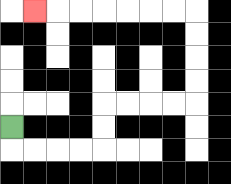{'start': '[0, 5]', 'end': '[1, 0]', 'path_directions': 'D,R,R,R,R,U,U,R,R,R,R,U,U,U,U,L,L,L,L,L,L,L', 'path_coordinates': '[[0, 5], [0, 6], [1, 6], [2, 6], [3, 6], [4, 6], [4, 5], [4, 4], [5, 4], [6, 4], [7, 4], [8, 4], [8, 3], [8, 2], [8, 1], [8, 0], [7, 0], [6, 0], [5, 0], [4, 0], [3, 0], [2, 0], [1, 0]]'}